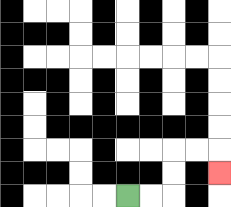{'start': '[5, 8]', 'end': '[9, 7]', 'path_directions': 'R,R,U,U,R,R,D', 'path_coordinates': '[[5, 8], [6, 8], [7, 8], [7, 7], [7, 6], [8, 6], [9, 6], [9, 7]]'}